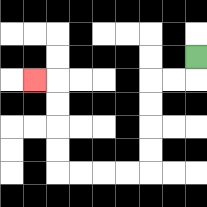{'start': '[8, 2]', 'end': '[1, 3]', 'path_directions': 'D,L,L,D,D,D,D,L,L,L,L,U,U,U,U,L', 'path_coordinates': '[[8, 2], [8, 3], [7, 3], [6, 3], [6, 4], [6, 5], [6, 6], [6, 7], [5, 7], [4, 7], [3, 7], [2, 7], [2, 6], [2, 5], [2, 4], [2, 3], [1, 3]]'}